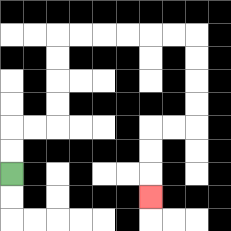{'start': '[0, 7]', 'end': '[6, 8]', 'path_directions': 'U,U,R,R,U,U,U,U,R,R,R,R,R,R,D,D,D,D,L,L,D,D,D', 'path_coordinates': '[[0, 7], [0, 6], [0, 5], [1, 5], [2, 5], [2, 4], [2, 3], [2, 2], [2, 1], [3, 1], [4, 1], [5, 1], [6, 1], [7, 1], [8, 1], [8, 2], [8, 3], [8, 4], [8, 5], [7, 5], [6, 5], [6, 6], [6, 7], [6, 8]]'}